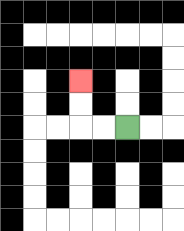{'start': '[5, 5]', 'end': '[3, 3]', 'path_directions': 'L,L,U,U', 'path_coordinates': '[[5, 5], [4, 5], [3, 5], [3, 4], [3, 3]]'}